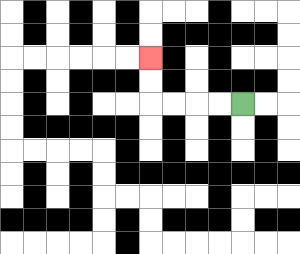{'start': '[10, 4]', 'end': '[6, 2]', 'path_directions': 'L,L,L,L,U,U', 'path_coordinates': '[[10, 4], [9, 4], [8, 4], [7, 4], [6, 4], [6, 3], [6, 2]]'}